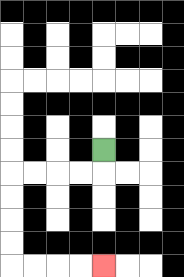{'start': '[4, 6]', 'end': '[4, 11]', 'path_directions': 'D,L,L,L,L,D,D,D,D,R,R,R,R', 'path_coordinates': '[[4, 6], [4, 7], [3, 7], [2, 7], [1, 7], [0, 7], [0, 8], [0, 9], [0, 10], [0, 11], [1, 11], [2, 11], [3, 11], [4, 11]]'}